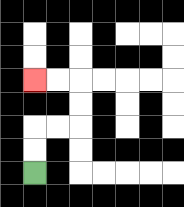{'start': '[1, 7]', 'end': '[1, 3]', 'path_directions': 'U,U,R,R,U,U,L,L', 'path_coordinates': '[[1, 7], [1, 6], [1, 5], [2, 5], [3, 5], [3, 4], [3, 3], [2, 3], [1, 3]]'}